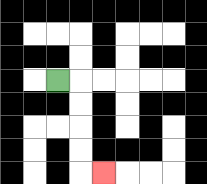{'start': '[2, 3]', 'end': '[4, 7]', 'path_directions': 'R,D,D,D,D,R', 'path_coordinates': '[[2, 3], [3, 3], [3, 4], [3, 5], [3, 6], [3, 7], [4, 7]]'}